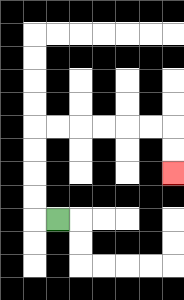{'start': '[2, 9]', 'end': '[7, 7]', 'path_directions': 'L,U,U,U,U,R,R,R,R,R,R,D,D', 'path_coordinates': '[[2, 9], [1, 9], [1, 8], [1, 7], [1, 6], [1, 5], [2, 5], [3, 5], [4, 5], [5, 5], [6, 5], [7, 5], [7, 6], [7, 7]]'}